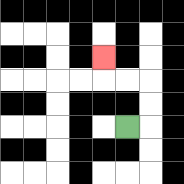{'start': '[5, 5]', 'end': '[4, 2]', 'path_directions': 'R,U,U,L,L,U', 'path_coordinates': '[[5, 5], [6, 5], [6, 4], [6, 3], [5, 3], [4, 3], [4, 2]]'}